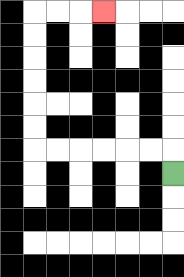{'start': '[7, 7]', 'end': '[4, 0]', 'path_directions': 'U,L,L,L,L,L,L,U,U,U,U,U,U,R,R,R', 'path_coordinates': '[[7, 7], [7, 6], [6, 6], [5, 6], [4, 6], [3, 6], [2, 6], [1, 6], [1, 5], [1, 4], [1, 3], [1, 2], [1, 1], [1, 0], [2, 0], [3, 0], [4, 0]]'}